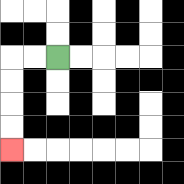{'start': '[2, 2]', 'end': '[0, 6]', 'path_directions': 'L,L,D,D,D,D', 'path_coordinates': '[[2, 2], [1, 2], [0, 2], [0, 3], [0, 4], [0, 5], [0, 6]]'}